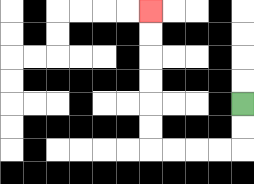{'start': '[10, 4]', 'end': '[6, 0]', 'path_directions': 'D,D,L,L,L,L,U,U,U,U,U,U', 'path_coordinates': '[[10, 4], [10, 5], [10, 6], [9, 6], [8, 6], [7, 6], [6, 6], [6, 5], [6, 4], [6, 3], [6, 2], [6, 1], [6, 0]]'}